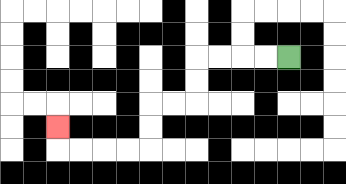{'start': '[12, 2]', 'end': '[2, 5]', 'path_directions': 'L,L,L,L,D,D,L,L,D,D,L,L,L,L,U', 'path_coordinates': '[[12, 2], [11, 2], [10, 2], [9, 2], [8, 2], [8, 3], [8, 4], [7, 4], [6, 4], [6, 5], [6, 6], [5, 6], [4, 6], [3, 6], [2, 6], [2, 5]]'}